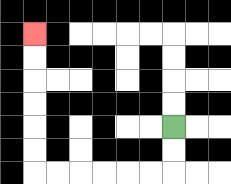{'start': '[7, 5]', 'end': '[1, 1]', 'path_directions': 'D,D,L,L,L,L,L,L,U,U,U,U,U,U', 'path_coordinates': '[[7, 5], [7, 6], [7, 7], [6, 7], [5, 7], [4, 7], [3, 7], [2, 7], [1, 7], [1, 6], [1, 5], [1, 4], [1, 3], [1, 2], [1, 1]]'}